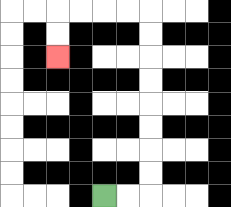{'start': '[4, 8]', 'end': '[2, 2]', 'path_directions': 'R,R,U,U,U,U,U,U,U,U,L,L,L,L,D,D', 'path_coordinates': '[[4, 8], [5, 8], [6, 8], [6, 7], [6, 6], [6, 5], [6, 4], [6, 3], [6, 2], [6, 1], [6, 0], [5, 0], [4, 0], [3, 0], [2, 0], [2, 1], [2, 2]]'}